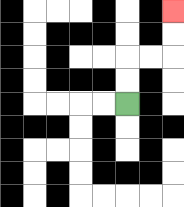{'start': '[5, 4]', 'end': '[7, 0]', 'path_directions': 'U,U,R,R,U,U', 'path_coordinates': '[[5, 4], [5, 3], [5, 2], [6, 2], [7, 2], [7, 1], [7, 0]]'}